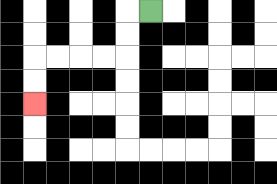{'start': '[6, 0]', 'end': '[1, 4]', 'path_directions': 'L,D,D,L,L,L,L,D,D', 'path_coordinates': '[[6, 0], [5, 0], [5, 1], [5, 2], [4, 2], [3, 2], [2, 2], [1, 2], [1, 3], [1, 4]]'}